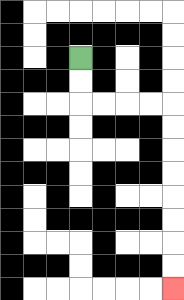{'start': '[3, 2]', 'end': '[7, 12]', 'path_directions': 'D,D,R,R,R,R,D,D,D,D,D,D,D,D', 'path_coordinates': '[[3, 2], [3, 3], [3, 4], [4, 4], [5, 4], [6, 4], [7, 4], [7, 5], [7, 6], [7, 7], [7, 8], [7, 9], [7, 10], [7, 11], [7, 12]]'}